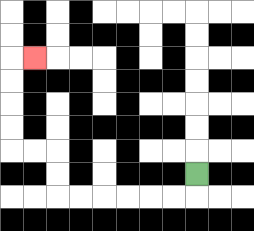{'start': '[8, 7]', 'end': '[1, 2]', 'path_directions': 'D,L,L,L,L,L,L,U,U,L,L,U,U,U,U,R', 'path_coordinates': '[[8, 7], [8, 8], [7, 8], [6, 8], [5, 8], [4, 8], [3, 8], [2, 8], [2, 7], [2, 6], [1, 6], [0, 6], [0, 5], [0, 4], [0, 3], [0, 2], [1, 2]]'}